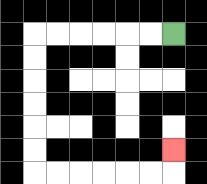{'start': '[7, 1]', 'end': '[7, 6]', 'path_directions': 'L,L,L,L,L,L,D,D,D,D,D,D,R,R,R,R,R,R,U', 'path_coordinates': '[[7, 1], [6, 1], [5, 1], [4, 1], [3, 1], [2, 1], [1, 1], [1, 2], [1, 3], [1, 4], [1, 5], [1, 6], [1, 7], [2, 7], [3, 7], [4, 7], [5, 7], [6, 7], [7, 7], [7, 6]]'}